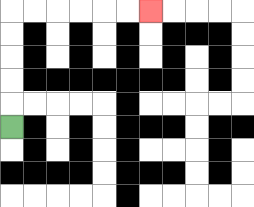{'start': '[0, 5]', 'end': '[6, 0]', 'path_directions': 'U,U,U,U,U,R,R,R,R,R,R', 'path_coordinates': '[[0, 5], [0, 4], [0, 3], [0, 2], [0, 1], [0, 0], [1, 0], [2, 0], [3, 0], [4, 0], [5, 0], [6, 0]]'}